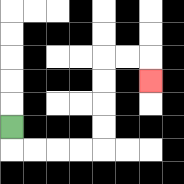{'start': '[0, 5]', 'end': '[6, 3]', 'path_directions': 'D,R,R,R,R,U,U,U,U,R,R,D', 'path_coordinates': '[[0, 5], [0, 6], [1, 6], [2, 6], [3, 6], [4, 6], [4, 5], [4, 4], [4, 3], [4, 2], [5, 2], [6, 2], [6, 3]]'}